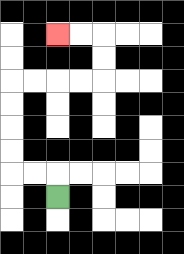{'start': '[2, 8]', 'end': '[2, 1]', 'path_directions': 'U,L,L,U,U,U,U,R,R,R,R,U,U,L,L', 'path_coordinates': '[[2, 8], [2, 7], [1, 7], [0, 7], [0, 6], [0, 5], [0, 4], [0, 3], [1, 3], [2, 3], [3, 3], [4, 3], [4, 2], [4, 1], [3, 1], [2, 1]]'}